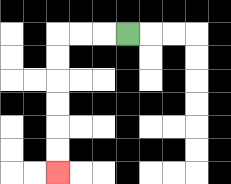{'start': '[5, 1]', 'end': '[2, 7]', 'path_directions': 'L,L,L,D,D,D,D,D,D', 'path_coordinates': '[[5, 1], [4, 1], [3, 1], [2, 1], [2, 2], [2, 3], [2, 4], [2, 5], [2, 6], [2, 7]]'}